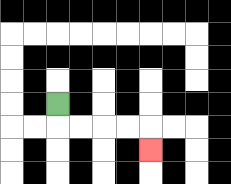{'start': '[2, 4]', 'end': '[6, 6]', 'path_directions': 'D,R,R,R,R,D', 'path_coordinates': '[[2, 4], [2, 5], [3, 5], [4, 5], [5, 5], [6, 5], [6, 6]]'}